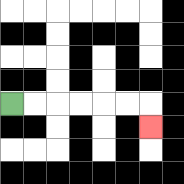{'start': '[0, 4]', 'end': '[6, 5]', 'path_directions': 'R,R,R,R,R,R,D', 'path_coordinates': '[[0, 4], [1, 4], [2, 4], [3, 4], [4, 4], [5, 4], [6, 4], [6, 5]]'}